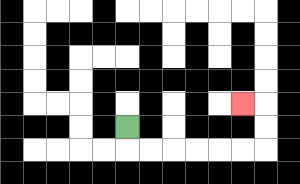{'start': '[5, 5]', 'end': '[10, 4]', 'path_directions': 'D,R,R,R,R,R,R,U,U,L', 'path_coordinates': '[[5, 5], [5, 6], [6, 6], [7, 6], [8, 6], [9, 6], [10, 6], [11, 6], [11, 5], [11, 4], [10, 4]]'}